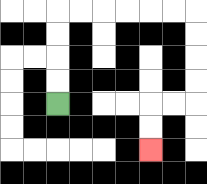{'start': '[2, 4]', 'end': '[6, 6]', 'path_directions': 'U,U,U,U,R,R,R,R,R,R,D,D,D,D,L,L,D,D', 'path_coordinates': '[[2, 4], [2, 3], [2, 2], [2, 1], [2, 0], [3, 0], [4, 0], [5, 0], [6, 0], [7, 0], [8, 0], [8, 1], [8, 2], [8, 3], [8, 4], [7, 4], [6, 4], [6, 5], [6, 6]]'}